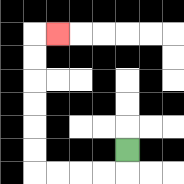{'start': '[5, 6]', 'end': '[2, 1]', 'path_directions': 'D,L,L,L,L,U,U,U,U,U,U,R', 'path_coordinates': '[[5, 6], [5, 7], [4, 7], [3, 7], [2, 7], [1, 7], [1, 6], [1, 5], [1, 4], [1, 3], [1, 2], [1, 1], [2, 1]]'}